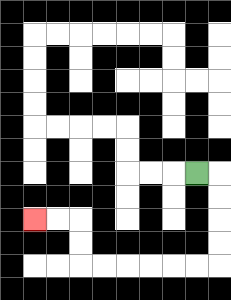{'start': '[8, 7]', 'end': '[1, 9]', 'path_directions': 'R,D,D,D,D,L,L,L,L,L,L,U,U,L,L', 'path_coordinates': '[[8, 7], [9, 7], [9, 8], [9, 9], [9, 10], [9, 11], [8, 11], [7, 11], [6, 11], [5, 11], [4, 11], [3, 11], [3, 10], [3, 9], [2, 9], [1, 9]]'}